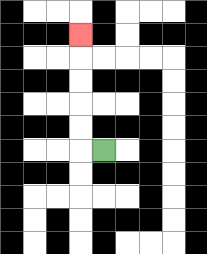{'start': '[4, 6]', 'end': '[3, 1]', 'path_directions': 'L,U,U,U,U,U', 'path_coordinates': '[[4, 6], [3, 6], [3, 5], [3, 4], [3, 3], [3, 2], [3, 1]]'}